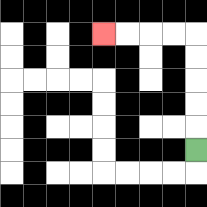{'start': '[8, 6]', 'end': '[4, 1]', 'path_directions': 'U,U,U,U,U,L,L,L,L', 'path_coordinates': '[[8, 6], [8, 5], [8, 4], [8, 3], [8, 2], [8, 1], [7, 1], [6, 1], [5, 1], [4, 1]]'}